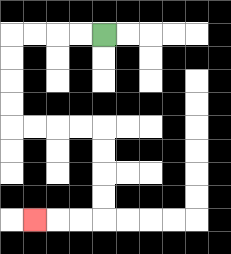{'start': '[4, 1]', 'end': '[1, 9]', 'path_directions': 'L,L,L,L,D,D,D,D,R,R,R,R,D,D,D,D,L,L,L', 'path_coordinates': '[[4, 1], [3, 1], [2, 1], [1, 1], [0, 1], [0, 2], [0, 3], [0, 4], [0, 5], [1, 5], [2, 5], [3, 5], [4, 5], [4, 6], [4, 7], [4, 8], [4, 9], [3, 9], [2, 9], [1, 9]]'}